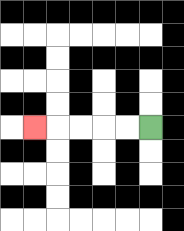{'start': '[6, 5]', 'end': '[1, 5]', 'path_directions': 'L,L,L,L,L', 'path_coordinates': '[[6, 5], [5, 5], [4, 5], [3, 5], [2, 5], [1, 5]]'}